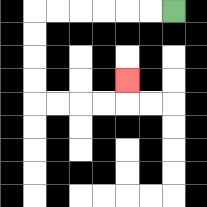{'start': '[7, 0]', 'end': '[5, 3]', 'path_directions': 'L,L,L,L,L,L,D,D,D,D,R,R,R,R,U', 'path_coordinates': '[[7, 0], [6, 0], [5, 0], [4, 0], [3, 0], [2, 0], [1, 0], [1, 1], [1, 2], [1, 3], [1, 4], [2, 4], [3, 4], [4, 4], [5, 4], [5, 3]]'}